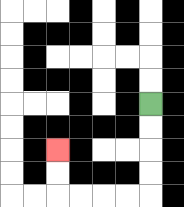{'start': '[6, 4]', 'end': '[2, 6]', 'path_directions': 'D,D,D,D,L,L,L,L,U,U', 'path_coordinates': '[[6, 4], [6, 5], [6, 6], [6, 7], [6, 8], [5, 8], [4, 8], [3, 8], [2, 8], [2, 7], [2, 6]]'}